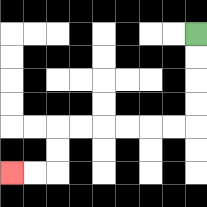{'start': '[8, 1]', 'end': '[0, 7]', 'path_directions': 'D,D,D,D,L,L,L,L,L,L,D,D,L,L', 'path_coordinates': '[[8, 1], [8, 2], [8, 3], [8, 4], [8, 5], [7, 5], [6, 5], [5, 5], [4, 5], [3, 5], [2, 5], [2, 6], [2, 7], [1, 7], [0, 7]]'}